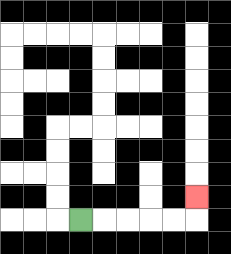{'start': '[3, 9]', 'end': '[8, 8]', 'path_directions': 'R,R,R,R,R,U', 'path_coordinates': '[[3, 9], [4, 9], [5, 9], [6, 9], [7, 9], [8, 9], [8, 8]]'}